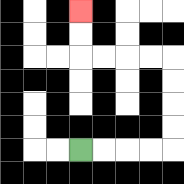{'start': '[3, 6]', 'end': '[3, 0]', 'path_directions': 'R,R,R,R,U,U,U,U,L,L,L,L,U,U', 'path_coordinates': '[[3, 6], [4, 6], [5, 6], [6, 6], [7, 6], [7, 5], [7, 4], [7, 3], [7, 2], [6, 2], [5, 2], [4, 2], [3, 2], [3, 1], [3, 0]]'}